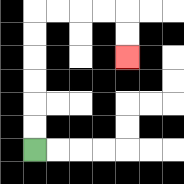{'start': '[1, 6]', 'end': '[5, 2]', 'path_directions': 'U,U,U,U,U,U,R,R,R,R,D,D', 'path_coordinates': '[[1, 6], [1, 5], [1, 4], [1, 3], [1, 2], [1, 1], [1, 0], [2, 0], [3, 0], [4, 0], [5, 0], [5, 1], [5, 2]]'}